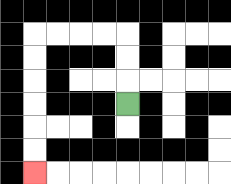{'start': '[5, 4]', 'end': '[1, 7]', 'path_directions': 'U,U,U,L,L,L,L,D,D,D,D,D,D', 'path_coordinates': '[[5, 4], [5, 3], [5, 2], [5, 1], [4, 1], [3, 1], [2, 1], [1, 1], [1, 2], [1, 3], [1, 4], [1, 5], [1, 6], [1, 7]]'}